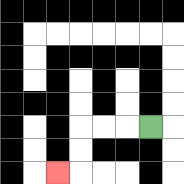{'start': '[6, 5]', 'end': '[2, 7]', 'path_directions': 'L,L,L,D,D,L', 'path_coordinates': '[[6, 5], [5, 5], [4, 5], [3, 5], [3, 6], [3, 7], [2, 7]]'}